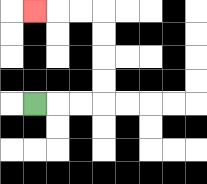{'start': '[1, 4]', 'end': '[1, 0]', 'path_directions': 'R,R,R,U,U,U,U,L,L,L', 'path_coordinates': '[[1, 4], [2, 4], [3, 4], [4, 4], [4, 3], [4, 2], [4, 1], [4, 0], [3, 0], [2, 0], [1, 0]]'}